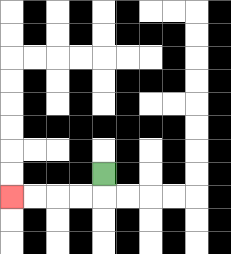{'start': '[4, 7]', 'end': '[0, 8]', 'path_directions': 'D,L,L,L,L', 'path_coordinates': '[[4, 7], [4, 8], [3, 8], [2, 8], [1, 8], [0, 8]]'}